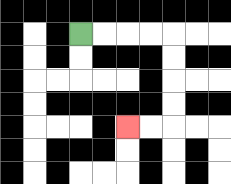{'start': '[3, 1]', 'end': '[5, 5]', 'path_directions': 'R,R,R,R,D,D,D,D,L,L', 'path_coordinates': '[[3, 1], [4, 1], [5, 1], [6, 1], [7, 1], [7, 2], [7, 3], [7, 4], [7, 5], [6, 5], [5, 5]]'}